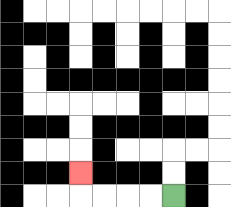{'start': '[7, 8]', 'end': '[3, 7]', 'path_directions': 'L,L,L,L,U', 'path_coordinates': '[[7, 8], [6, 8], [5, 8], [4, 8], [3, 8], [3, 7]]'}